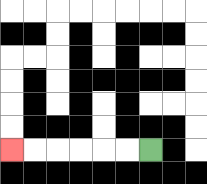{'start': '[6, 6]', 'end': '[0, 6]', 'path_directions': 'L,L,L,L,L,L', 'path_coordinates': '[[6, 6], [5, 6], [4, 6], [3, 6], [2, 6], [1, 6], [0, 6]]'}